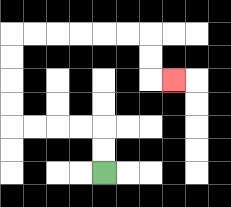{'start': '[4, 7]', 'end': '[7, 3]', 'path_directions': 'U,U,L,L,L,L,U,U,U,U,R,R,R,R,R,R,D,D,R', 'path_coordinates': '[[4, 7], [4, 6], [4, 5], [3, 5], [2, 5], [1, 5], [0, 5], [0, 4], [0, 3], [0, 2], [0, 1], [1, 1], [2, 1], [3, 1], [4, 1], [5, 1], [6, 1], [6, 2], [6, 3], [7, 3]]'}